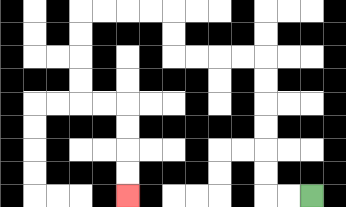{'start': '[13, 8]', 'end': '[5, 8]', 'path_directions': 'L,L,U,U,U,U,U,U,L,L,L,L,U,U,L,L,L,L,D,D,D,D,R,R,D,D,D,D', 'path_coordinates': '[[13, 8], [12, 8], [11, 8], [11, 7], [11, 6], [11, 5], [11, 4], [11, 3], [11, 2], [10, 2], [9, 2], [8, 2], [7, 2], [7, 1], [7, 0], [6, 0], [5, 0], [4, 0], [3, 0], [3, 1], [3, 2], [3, 3], [3, 4], [4, 4], [5, 4], [5, 5], [5, 6], [5, 7], [5, 8]]'}